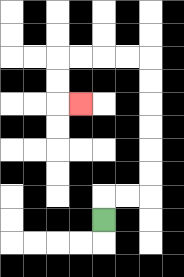{'start': '[4, 9]', 'end': '[3, 4]', 'path_directions': 'U,R,R,U,U,U,U,U,U,L,L,L,L,D,D,R', 'path_coordinates': '[[4, 9], [4, 8], [5, 8], [6, 8], [6, 7], [6, 6], [6, 5], [6, 4], [6, 3], [6, 2], [5, 2], [4, 2], [3, 2], [2, 2], [2, 3], [2, 4], [3, 4]]'}